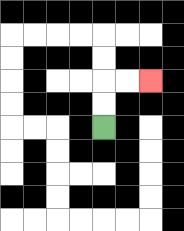{'start': '[4, 5]', 'end': '[6, 3]', 'path_directions': 'U,U,R,R', 'path_coordinates': '[[4, 5], [4, 4], [4, 3], [5, 3], [6, 3]]'}